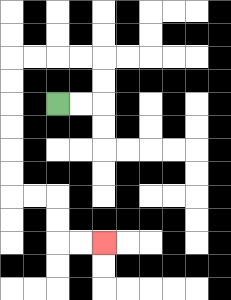{'start': '[2, 4]', 'end': '[4, 10]', 'path_directions': 'R,R,U,U,L,L,L,L,D,D,D,D,D,D,R,R,D,D,R,R', 'path_coordinates': '[[2, 4], [3, 4], [4, 4], [4, 3], [4, 2], [3, 2], [2, 2], [1, 2], [0, 2], [0, 3], [0, 4], [0, 5], [0, 6], [0, 7], [0, 8], [1, 8], [2, 8], [2, 9], [2, 10], [3, 10], [4, 10]]'}